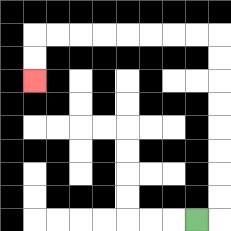{'start': '[8, 9]', 'end': '[1, 3]', 'path_directions': 'R,U,U,U,U,U,U,U,U,L,L,L,L,L,L,L,L,D,D', 'path_coordinates': '[[8, 9], [9, 9], [9, 8], [9, 7], [9, 6], [9, 5], [9, 4], [9, 3], [9, 2], [9, 1], [8, 1], [7, 1], [6, 1], [5, 1], [4, 1], [3, 1], [2, 1], [1, 1], [1, 2], [1, 3]]'}